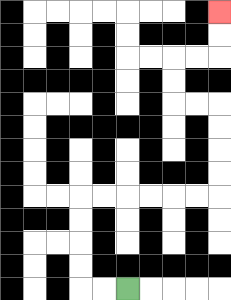{'start': '[5, 12]', 'end': '[9, 0]', 'path_directions': 'L,L,U,U,U,U,R,R,R,R,R,R,U,U,U,U,L,L,U,U,R,R,U,U', 'path_coordinates': '[[5, 12], [4, 12], [3, 12], [3, 11], [3, 10], [3, 9], [3, 8], [4, 8], [5, 8], [6, 8], [7, 8], [8, 8], [9, 8], [9, 7], [9, 6], [9, 5], [9, 4], [8, 4], [7, 4], [7, 3], [7, 2], [8, 2], [9, 2], [9, 1], [9, 0]]'}